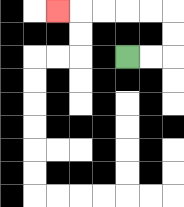{'start': '[5, 2]', 'end': '[2, 0]', 'path_directions': 'R,R,U,U,L,L,L,L,L', 'path_coordinates': '[[5, 2], [6, 2], [7, 2], [7, 1], [7, 0], [6, 0], [5, 0], [4, 0], [3, 0], [2, 0]]'}